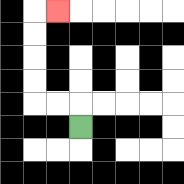{'start': '[3, 5]', 'end': '[2, 0]', 'path_directions': 'U,L,L,U,U,U,U,R', 'path_coordinates': '[[3, 5], [3, 4], [2, 4], [1, 4], [1, 3], [1, 2], [1, 1], [1, 0], [2, 0]]'}